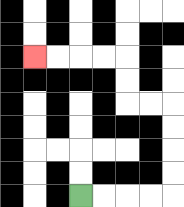{'start': '[3, 8]', 'end': '[1, 2]', 'path_directions': 'R,R,R,R,U,U,U,U,L,L,U,U,L,L,L,L', 'path_coordinates': '[[3, 8], [4, 8], [5, 8], [6, 8], [7, 8], [7, 7], [7, 6], [7, 5], [7, 4], [6, 4], [5, 4], [5, 3], [5, 2], [4, 2], [3, 2], [2, 2], [1, 2]]'}